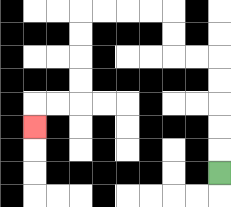{'start': '[9, 7]', 'end': '[1, 5]', 'path_directions': 'U,U,U,U,U,L,L,U,U,L,L,L,L,D,D,D,D,L,L,D', 'path_coordinates': '[[9, 7], [9, 6], [9, 5], [9, 4], [9, 3], [9, 2], [8, 2], [7, 2], [7, 1], [7, 0], [6, 0], [5, 0], [4, 0], [3, 0], [3, 1], [3, 2], [3, 3], [3, 4], [2, 4], [1, 4], [1, 5]]'}